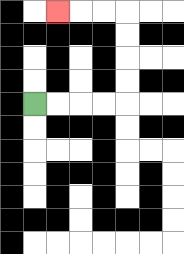{'start': '[1, 4]', 'end': '[2, 0]', 'path_directions': 'R,R,R,R,U,U,U,U,L,L,L', 'path_coordinates': '[[1, 4], [2, 4], [3, 4], [4, 4], [5, 4], [5, 3], [5, 2], [5, 1], [5, 0], [4, 0], [3, 0], [2, 0]]'}